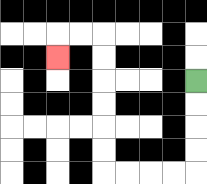{'start': '[8, 3]', 'end': '[2, 2]', 'path_directions': 'D,D,D,D,L,L,L,L,U,U,U,U,U,U,L,L,D', 'path_coordinates': '[[8, 3], [8, 4], [8, 5], [8, 6], [8, 7], [7, 7], [6, 7], [5, 7], [4, 7], [4, 6], [4, 5], [4, 4], [4, 3], [4, 2], [4, 1], [3, 1], [2, 1], [2, 2]]'}